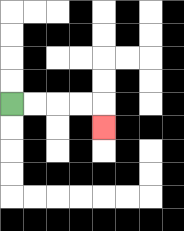{'start': '[0, 4]', 'end': '[4, 5]', 'path_directions': 'R,R,R,R,D', 'path_coordinates': '[[0, 4], [1, 4], [2, 4], [3, 4], [4, 4], [4, 5]]'}